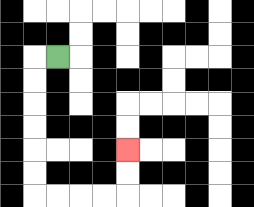{'start': '[2, 2]', 'end': '[5, 6]', 'path_directions': 'L,D,D,D,D,D,D,R,R,R,R,U,U', 'path_coordinates': '[[2, 2], [1, 2], [1, 3], [1, 4], [1, 5], [1, 6], [1, 7], [1, 8], [2, 8], [3, 8], [4, 8], [5, 8], [5, 7], [5, 6]]'}